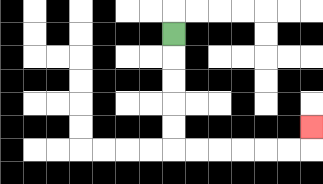{'start': '[7, 1]', 'end': '[13, 5]', 'path_directions': 'D,D,D,D,D,R,R,R,R,R,R,U', 'path_coordinates': '[[7, 1], [7, 2], [7, 3], [7, 4], [7, 5], [7, 6], [8, 6], [9, 6], [10, 6], [11, 6], [12, 6], [13, 6], [13, 5]]'}